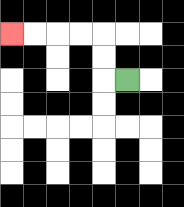{'start': '[5, 3]', 'end': '[0, 1]', 'path_directions': 'L,U,U,L,L,L,L', 'path_coordinates': '[[5, 3], [4, 3], [4, 2], [4, 1], [3, 1], [2, 1], [1, 1], [0, 1]]'}